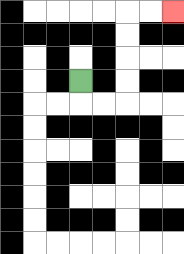{'start': '[3, 3]', 'end': '[7, 0]', 'path_directions': 'D,R,R,U,U,U,U,R,R', 'path_coordinates': '[[3, 3], [3, 4], [4, 4], [5, 4], [5, 3], [5, 2], [5, 1], [5, 0], [6, 0], [7, 0]]'}